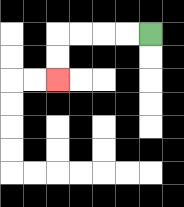{'start': '[6, 1]', 'end': '[2, 3]', 'path_directions': 'L,L,L,L,D,D', 'path_coordinates': '[[6, 1], [5, 1], [4, 1], [3, 1], [2, 1], [2, 2], [2, 3]]'}